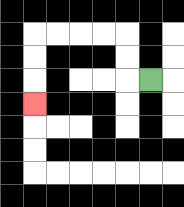{'start': '[6, 3]', 'end': '[1, 4]', 'path_directions': 'L,U,U,L,L,L,L,D,D,D', 'path_coordinates': '[[6, 3], [5, 3], [5, 2], [5, 1], [4, 1], [3, 1], [2, 1], [1, 1], [1, 2], [1, 3], [1, 4]]'}